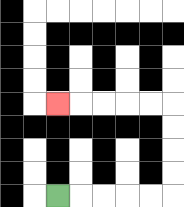{'start': '[2, 8]', 'end': '[2, 4]', 'path_directions': 'R,R,R,R,R,U,U,U,U,L,L,L,L,L', 'path_coordinates': '[[2, 8], [3, 8], [4, 8], [5, 8], [6, 8], [7, 8], [7, 7], [7, 6], [7, 5], [7, 4], [6, 4], [5, 4], [4, 4], [3, 4], [2, 4]]'}